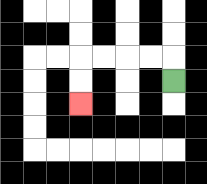{'start': '[7, 3]', 'end': '[3, 4]', 'path_directions': 'U,L,L,L,L,D,D', 'path_coordinates': '[[7, 3], [7, 2], [6, 2], [5, 2], [4, 2], [3, 2], [3, 3], [3, 4]]'}